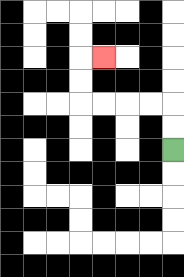{'start': '[7, 6]', 'end': '[4, 2]', 'path_directions': 'U,U,L,L,L,L,U,U,R', 'path_coordinates': '[[7, 6], [7, 5], [7, 4], [6, 4], [5, 4], [4, 4], [3, 4], [3, 3], [3, 2], [4, 2]]'}